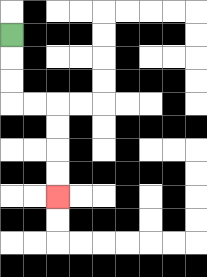{'start': '[0, 1]', 'end': '[2, 8]', 'path_directions': 'D,D,D,R,R,D,D,D,D', 'path_coordinates': '[[0, 1], [0, 2], [0, 3], [0, 4], [1, 4], [2, 4], [2, 5], [2, 6], [2, 7], [2, 8]]'}